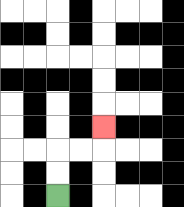{'start': '[2, 8]', 'end': '[4, 5]', 'path_directions': 'U,U,R,R,U', 'path_coordinates': '[[2, 8], [2, 7], [2, 6], [3, 6], [4, 6], [4, 5]]'}